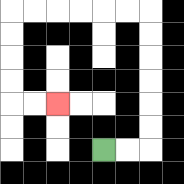{'start': '[4, 6]', 'end': '[2, 4]', 'path_directions': 'R,R,U,U,U,U,U,U,L,L,L,L,L,L,D,D,D,D,R,R', 'path_coordinates': '[[4, 6], [5, 6], [6, 6], [6, 5], [6, 4], [6, 3], [6, 2], [6, 1], [6, 0], [5, 0], [4, 0], [3, 0], [2, 0], [1, 0], [0, 0], [0, 1], [0, 2], [0, 3], [0, 4], [1, 4], [2, 4]]'}